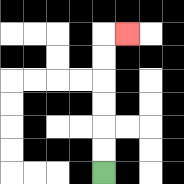{'start': '[4, 7]', 'end': '[5, 1]', 'path_directions': 'U,U,U,U,U,U,R', 'path_coordinates': '[[4, 7], [4, 6], [4, 5], [4, 4], [4, 3], [4, 2], [4, 1], [5, 1]]'}